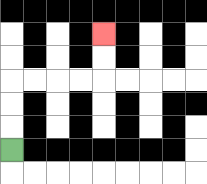{'start': '[0, 6]', 'end': '[4, 1]', 'path_directions': 'U,U,U,R,R,R,R,U,U', 'path_coordinates': '[[0, 6], [0, 5], [0, 4], [0, 3], [1, 3], [2, 3], [3, 3], [4, 3], [4, 2], [4, 1]]'}